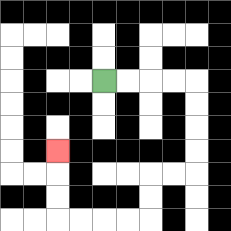{'start': '[4, 3]', 'end': '[2, 6]', 'path_directions': 'R,R,R,R,D,D,D,D,L,L,D,D,L,L,L,L,U,U,U', 'path_coordinates': '[[4, 3], [5, 3], [6, 3], [7, 3], [8, 3], [8, 4], [8, 5], [8, 6], [8, 7], [7, 7], [6, 7], [6, 8], [6, 9], [5, 9], [4, 9], [3, 9], [2, 9], [2, 8], [2, 7], [2, 6]]'}